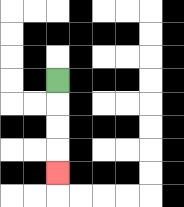{'start': '[2, 3]', 'end': '[2, 7]', 'path_directions': 'D,D,D,D', 'path_coordinates': '[[2, 3], [2, 4], [2, 5], [2, 6], [2, 7]]'}